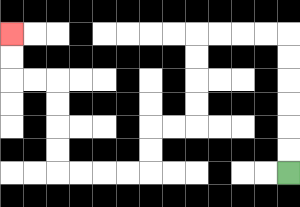{'start': '[12, 7]', 'end': '[0, 1]', 'path_directions': 'U,U,U,U,U,U,L,L,L,L,D,D,D,D,L,L,D,D,L,L,L,L,U,U,U,U,L,L,U,U', 'path_coordinates': '[[12, 7], [12, 6], [12, 5], [12, 4], [12, 3], [12, 2], [12, 1], [11, 1], [10, 1], [9, 1], [8, 1], [8, 2], [8, 3], [8, 4], [8, 5], [7, 5], [6, 5], [6, 6], [6, 7], [5, 7], [4, 7], [3, 7], [2, 7], [2, 6], [2, 5], [2, 4], [2, 3], [1, 3], [0, 3], [0, 2], [0, 1]]'}